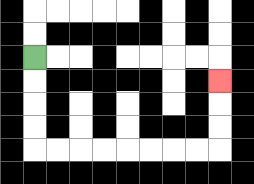{'start': '[1, 2]', 'end': '[9, 3]', 'path_directions': 'D,D,D,D,R,R,R,R,R,R,R,R,U,U,U', 'path_coordinates': '[[1, 2], [1, 3], [1, 4], [1, 5], [1, 6], [2, 6], [3, 6], [4, 6], [5, 6], [6, 6], [7, 6], [8, 6], [9, 6], [9, 5], [9, 4], [9, 3]]'}